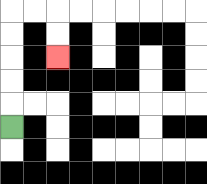{'start': '[0, 5]', 'end': '[2, 2]', 'path_directions': 'U,U,U,U,U,R,R,D,D', 'path_coordinates': '[[0, 5], [0, 4], [0, 3], [0, 2], [0, 1], [0, 0], [1, 0], [2, 0], [2, 1], [2, 2]]'}